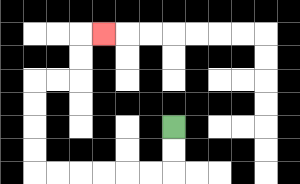{'start': '[7, 5]', 'end': '[4, 1]', 'path_directions': 'D,D,L,L,L,L,L,L,U,U,U,U,R,R,U,U,R', 'path_coordinates': '[[7, 5], [7, 6], [7, 7], [6, 7], [5, 7], [4, 7], [3, 7], [2, 7], [1, 7], [1, 6], [1, 5], [1, 4], [1, 3], [2, 3], [3, 3], [3, 2], [3, 1], [4, 1]]'}